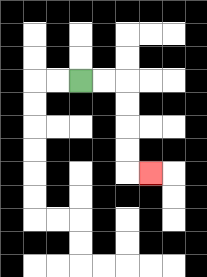{'start': '[3, 3]', 'end': '[6, 7]', 'path_directions': 'R,R,D,D,D,D,R', 'path_coordinates': '[[3, 3], [4, 3], [5, 3], [5, 4], [5, 5], [5, 6], [5, 7], [6, 7]]'}